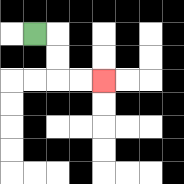{'start': '[1, 1]', 'end': '[4, 3]', 'path_directions': 'R,D,D,R,R', 'path_coordinates': '[[1, 1], [2, 1], [2, 2], [2, 3], [3, 3], [4, 3]]'}